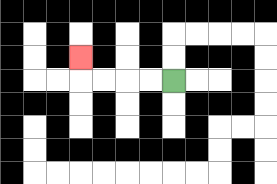{'start': '[7, 3]', 'end': '[3, 2]', 'path_directions': 'L,L,L,L,U', 'path_coordinates': '[[7, 3], [6, 3], [5, 3], [4, 3], [3, 3], [3, 2]]'}